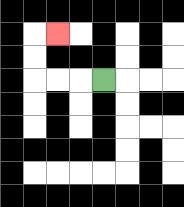{'start': '[4, 3]', 'end': '[2, 1]', 'path_directions': 'L,L,L,U,U,R', 'path_coordinates': '[[4, 3], [3, 3], [2, 3], [1, 3], [1, 2], [1, 1], [2, 1]]'}